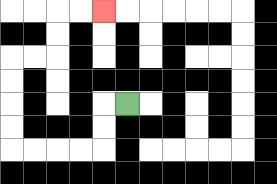{'start': '[5, 4]', 'end': '[4, 0]', 'path_directions': 'L,D,D,L,L,L,L,U,U,U,U,R,R,U,U,R,R', 'path_coordinates': '[[5, 4], [4, 4], [4, 5], [4, 6], [3, 6], [2, 6], [1, 6], [0, 6], [0, 5], [0, 4], [0, 3], [0, 2], [1, 2], [2, 2], [2, 1], [2, 0], [3, 0], [4, 0]]'}